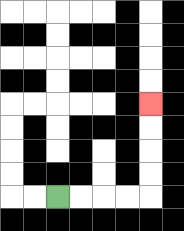{'start': '[2, 8]', 'end': '[6, 4]', 'path_directions': 'R,R,R,R,U,U,U,U', 'path_coordinates': '[[2, 8], [3, 8], [4, 8], [5, 8], [6, 8], [6, 7], [6, 6], [6, 5], [6, 4]]'}